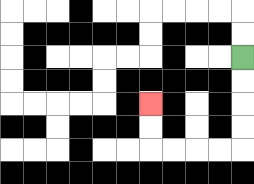{'start': '[10, 2]', 'end': '[6, 4]', 'path_directions': 'D,D,D,D,L,L,L,L,U,U', 'path_coordinates': '[[10, 2], [10, 3], [10, 4], [10, 5], [10, 6], [9, 6], [8, 6], [7, 6], [6, 6], [6, 5], [6, 4]]'}